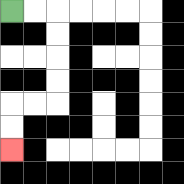{'start': '[0, 0]', 'end': '[0, 6]', 'path_directions': 'R,R,D,D,D,D,L,L,D,D', 'path_coordinates': '[[0, 0], [1, 0], [2, 0], [2, 1], [2, 2], [2, 3], [2, 4], [1, 4], [0, 4], [0, 5], [0, 6]]'}